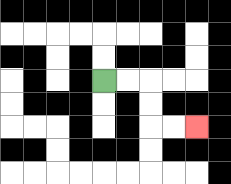{'start': '[4, 3]', 'end': '[8, 5]', 'path_directions': 'R,R,D,D,R,R', 'path_coordinates': '[[4, 3], [5, 3], [6, 3], [6, 4], [6, 5], [7, 5], [8, 5]]'}